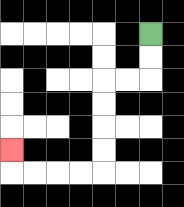{'start': '[6, 1]', 'end': '[0, 6]', 'path_directions': 'D,D,L,L,D,D,D,D,L,L,L,L,U', 'path_coordinates': '[[6, 1], [6, 2], [6, 3], [5, 3], [4, 3], [4, 4], [4, 5], [4, 6], [4, 7], [3, 7], [2, 7], [1, 7], [0, 7], [0, 6]]'}